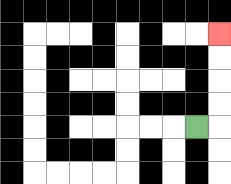{'start': '[8, 5]', 'end': '[9, 1]', 'path_directions': 'R,U,U,U,U', 'path_coordinates': '[[8, 5], [9, 5], [9, 4], [9, 3], [9, 2], [9, 1]]'}